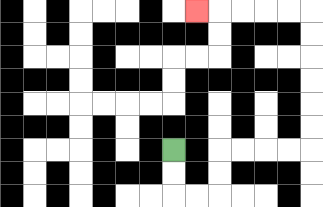{'start': '[7, 6]', 'end': '[8, 0]', 'path_directions': 'D,D,R,R,U,U,R,R,R,R,U,U,U,U,U,U,L,L,L,L,L', 'path_coordinates': '[[7, 6], [7, 7], [7, 8], [8, 8], [9, 8], [9, 7], [9, 6], [10, 6], [11, 6], [12, 6], [13, 6], [13, 5], [13, 4], [13, 3], [13, 2], [13, 1], [13, 0], [12, 0], [11, 0], [10, 0], [9, 0], [8, 0]]'}